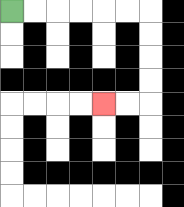{'start': '[0, 0]', 'end': '[4, 4]', 'path_directions': 'R,R,R,R,R,R,D,D,D,D,L,L', 'path_coordinates': '[[0, 0], [1, 0], [2, 0], [3, 0], [4, 0], [5, 0], [6, 0], [6, 1], [6, 2], [6, 3], [6, 4], [5, 4], [4, 4]]'}